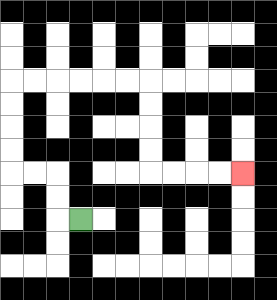{'start': '[3, 9]', 'end': '[10, 7]', 'path_directions': 'L,U,U,L,L,U,U,U,U,R,R,R,R,R,R,D,D,D,D,R,R,R,R', 'path_coordinates': '[[3, 9], [2, 9], [2, 8], [2, 7], [1, 7], [0, 7], [0, 6], [0, 5], [0, 4], [0, 3], [1, 3], [2, 3], [3, 3], [4, 3], [5, 3], [6, 3], [6, 4], [6, 5], [6, 6], [6, 7], [7, 7], [8, 7], [9, 7], [10, 7]]'}